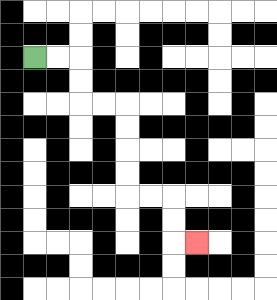{'start': '[1, 2]', 'end': '[8, 10]', 'path_directions': 'R,R,D,D,R,R,D,D,D,D,R,R,D,D,R', 'path_coordinates': '[[1, 2], [2, 2], [3, 2], [3, 3], [3, 4], [4, 4], [5, 4], [5, 5], [5, 6], [5, 7], [5, 8], [6, 8], [7, 8], [7, 9], [7, 10], [8, 10]]'}